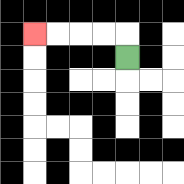{'start': '[5, 2]', 'end': '[1, 1]', 'path_directions': 'U,L,L,L,L', 'path_coordinates': '[[5, 2], [5, 1], [4, 1], [3, 1], [2, 1], [1, 1]]'}